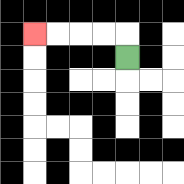{'start': '[5, 2]', 'end': '[1, 1]', 'path_directions': 'U,L,L,L,L', 'path_coordinates': '[[5, 2], [5, 1], [4, 1], [3, 1], [2, 1], [1, 1]]'}